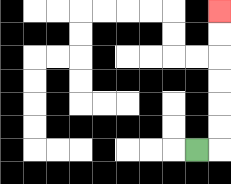{'start': '[8, 6]', 'end': '[9, 0]', 'path_directions': 'R,U,U,U,U,U,U', 'path_coordinates': '[[8, 6], [9, 6], [9, 5], [9, 4], [9, 3], [9, 2], [9, 1], [9, 0]]'}